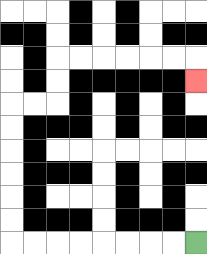{'start': '[8, 10]', 'end': '[8, 3]', 'path_directions': 'L,L,L,L,L,L,L,L,U,U,U,U,U,U,R,R,U,U,R,R,R,R,R,R,D', 'path_coordinates': '[[8, 10], [7, 10], [6, 10], [5, 10], [4, 10], [3, 10], [2, 10], [1, 10], [0, 10], [0, 9], [0, 8], [0, 7], [0, 6], [0, 5], [0, 4], [1, 4], [2, 4], [2, 3], [2, 2], [3, 2], [4, 2], [5, 2], [6, 2], [7, 2], [8, 2], [8, 3]]'}